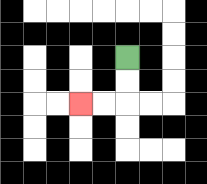{'start': '[5, 2]', 'end': '[3, 4]', 'path_directions': 'D,D,L,L', 'path_coordinates': '[[5, 2], [5, 3], [5, 4], [4, 4], [3, 4]]'}